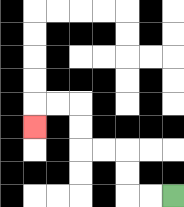{'start': '[7, 8]', 'end': '[1, 5]', 'path_directions': 'L,L,U,U,L,L,U,U,L,L,D', 'path_coordinates': '[[7, 8], [6, 8], [5, 8], [5, 7], [5, 6], [4, 6], [3, 6], [3, 5], [3, 4], [2, 4], [1, 4], [1, 5]]'}